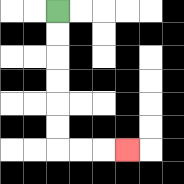{'start': '[2, 0]', 'end': '[5, 6]', 'path_directions': 'D,D,D,D,D,D,R,R,R', 'path_coordinates': '[[2, 0], [2, 1], [2, 2], [2, 3], [2, 4], [2, 5], [2, 6], [3, 6], [4, 6], [5, 6]]'}